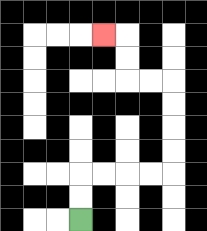{'start': '[3, 9]', 'end': '[4, 1]', 'path_directions': 'U,U,R,R,R,R,U,U,U,U,L,L,U,U,L', 'path_coordinates': '[[3, 9], [3, 8], [3, 7], [4, 7], [5, 7], [6, 7], [7, 7], [7, 6], [7, 5], [7, 4], [7, 3], [6, 3], [5, 3], [5, 2], [5, 1], [4, 1]]'}